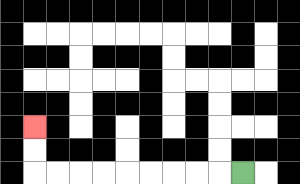{'start': '[10, 7]', 'end': '[1, 5]', 'path_directions': 'L,L,L,L,L,L,L,L,L,U,U', 'path_coordinates': '[[10, 7], [9, 7], [8, 7], [7, 7], [6, 7], [5, 7], [4, 7], [3, 7], [2, 7], [1, 7], [1, 6], [1, 5]]'}